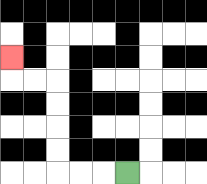{'start': '[5, 7]', 'end': '[0, 2]', 'path_directions': 'L,L,L,U,U,U,U,L,L,U', 'path_coordinates': '[[5, 7], [4, 7], [3, 7], [2, 7], [2, 6], [2, 5], [2, 4], [2, 3], [1, 3], [0, 3], [0, 2]]'}